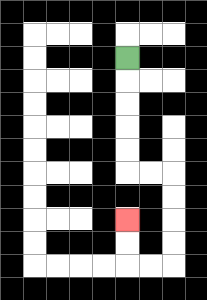{'start': '[5, 2]', 'end': '[5, 9]', 'path_directions': 'D,D,D,D,D,R,R,D,D,D,D,L,L,U,U', 'path_coordinates': '[[5, 2], [5, 3], [5, 4], [5, 5], [5, 6], [5, 7], [6, 7], [7, 7], [7, 8], [7, 9], [7, 10], [7, 11], [6, 11], [5, 11], [5, 10], [5, 9]]'}